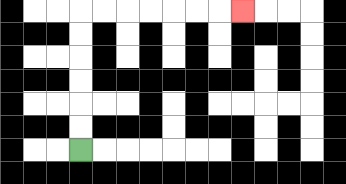{'start': '[3, 6]', 'end': '[10, 0]', 'path_directions': 'U,U,U,U,U,U,R,R,R,R,R,R,R', 'path_coordinates': '[[3, 6], [3, 5], [3, 4], [3, 3], [3, 2], [3, 1], [3, 0], [4, 0], [5, 0], [6, 0], [7, 0], [8, 0], [9, 0], [10, 0]]'}